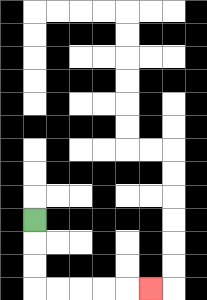{'start': '[1, 9]', 'end': '[6, 12]', 'path_directions': 'D,D,D,R,R,R,R,R', 'path_coordinates': '[[1, 9], [1, 10], [1, 11], [1, 12], [2, 12], [3, 12], [4, 12], [5, 12], [6, 12]]'}